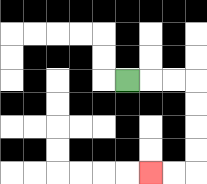{'start': '[5, 3]', 'end': '[6, 7]', 'path_directions': 'R,R,R,D,D,D,D,L,L', 'path_coordinates': '[[5, 3], [6, 3], [7, 3], [8, 3], [8, 4], [8, 5], [8, 6], [8, 7], [7, 7], [6, 7]]'}